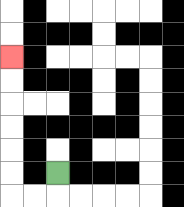{'start': '[2, 7]', 'end': '[0, 2]', 'path_directions': 'D,L,L,U,U,U,U,U,U', 'path_coordinates': '[[2, 7], [2, 8], [1, 8], [0, 8], [0, 7], [0, 6], [0, 5], [0, 4], [0, 3], [0, 2]]'}